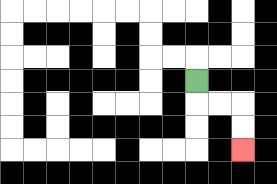{'start': '[8, 3]', 'end': '[10, 6]', 'path_directions': 'D,R,R,D,D', 'path_coordinates': '[[8, 3], [8, 4], [9, 4], [10, 4], [10, 5], [10, 6]]'}